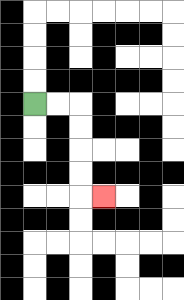{'start': '[1, 4]', 'end': '[4, 8]', 'path_directions': 'R,R,D,D,D,D,R', 'path_coordinates': '[[1, 4], [2, 4], [3, 4], [3, 5], [3, 6], [3, 7], [3, 8], [4, 8]]'}